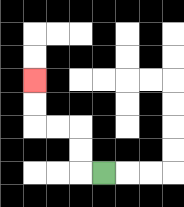{'start': '[4, 7]', 'end': '[1, 3]', 'path_directions': 'L,U,U,L,L,U,U', 'path_coordinates': '[[4, 7], [3, 7], [3, 6], [3, 5], [2, 5], [1, 5], [1, 4], [1, 3]]'}